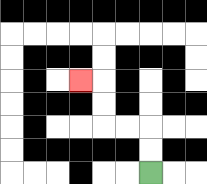{'start': '[6, 7]', 'end': '[3, 3]', 'path_directions': 'U,U,L,L,U,U,L', 'path_coordinates': '[[6, 7], [6, 6], [6, 5], [5, 5], [4, 5], [4, 4], [4, 3], [3, 3]]'}